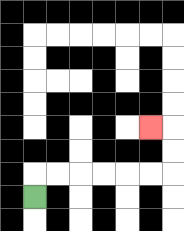{'start': '[1, 8]', 'end': '[6, 5]', 'path_directions': 'U,R,R,R,R,R,R,U,U,L', 'path_coordinates': '[[1, 8], [1, 7], [2, 7], [3, 7], [4, 7], [5, 7], [6, 7], [7, 7], [7, 6], [7, 5], [6, 5]]'}